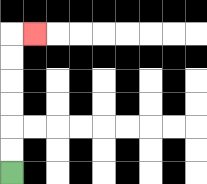{'start': '[0, 7]', 'end': '[1, 1]', 'path_directions': 'U,U,U,U,U,U,R', 'path_coordinates': '[[0, 7], [0, 6], [0, 5], [0, 4], [0, 3], [0, 2], [0, 1], [1, 1]]'}